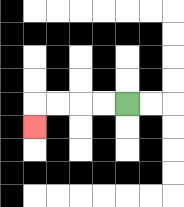{'start': '[5, 4]', 'end': '[1, 5]', 'path_directions': 'L,L,L,L,D', 'path_coordinates': '[[5, 4], [4, 4], [3, 4], [2, 4], [1, 4], [1, 5]]'}